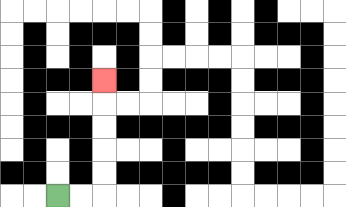{'start': '[2, 8]', 'end': '[4, 3]', 'path_directions': 'R,R,U,U,U,U,U', 'path_coordinates': '[[2, 8], [3, 8], [4, 8], [4, 7], [4, 6], [4, 5], [4, 4], [4, 3]]'}